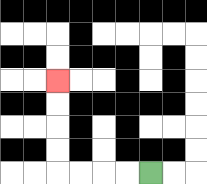{'start': '[6, 7]', 'end': '[2, 3]', 'path_directions': 'L,L,L,L,U,U,U,U', 'path_coordinates': '[[6, 7], [5, 7], [4, 7], [3, 7], [2, 7], [2, 6], [2, 5], [2, 4], [2, 3]]'}